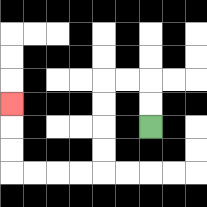{'start': '[6, 5]', 'end': '[0, 4]', 'path_directions': 'U,U,L,L,D,D,D,D,L,L,L,L,U,U,U', 'path_coordinates': '[[6, 5], [6, 4], [6, 3], [5, 3], [4, 3], [4, 4], [4, 5], [4, 6], [4, 7], [3, 7], [2, 7], [1, 7], [0, 7], [0, 6], [0, 5], [0, 4]]'}